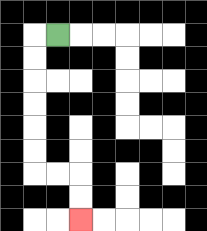{'start': '[2, 1]', 'end': '[3, 9]', 'path_directions': 'L,D,D,D,D,D,D,R,R,D,D', 'path_coordinates': '[[2, 1], [1, 1], [1, 2], [1, 3], [1, 4], [1, 5], [1, 6], [1, 7], [2, 7], [3, 7], [3, 8], [3, 9]]'}